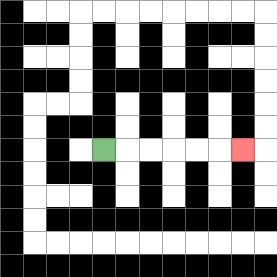{'start': '[4, 6]', 'end': '[10, 6]', 'path_directions': 'R,R,R,R,R,R', 'path_coordinates': '[[4, 6], [5, 6], [6, 6], [7, 6], [8, 6], [9, 6], [10, 6]]'}